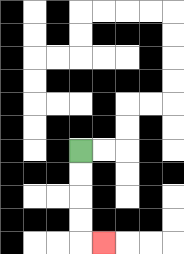{'start': '[3, 6]', 'end': '[4, 10]', 'path_directions': 'D,D,D,D,R', 'path_coordinates': '[[3, 6], [3, 7], [3, 8], [3, 9], [3, 10], [4, 10]]'}